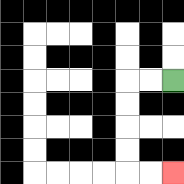{'start': '[7, 3]', 'end': '[7, 7]', 'path_directions': 'L,L,D,D,D,D,R,R', 'path_coordinates': '[[7, 3], [6, 3], [5, 3], [5, 4], [5, 5], [5, 6], [5, 7], [6, 7], [7, 7]]'}